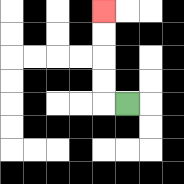{'start': '[5, 4]', 'end': '[4, 0]', 'path_directions': 'L,U,U,U,U', 'path_coordinates': '[[5, 4], [4, 4], [4, 3], [4, 2], [4, 1], [4, 0]]'}